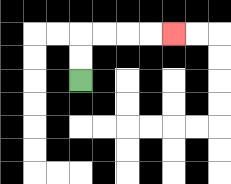{'start': '[3, 3]', 'end': '[7, 1]', 'path_directions': 'U,U,R,R,R,R', 'path_coordinates': '[[3, 3], [3, 2], [3, 1], [4, 1], [5, 1], [6, 1], [7, 1]]'}